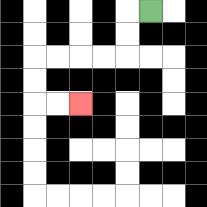{'start': '[6, 0]', 'end': '[3, 4]', 'path_directions': 'L,D,D,L,L,L,L,D,D,R,R', 'path_coordinates': '[[6, 0], [5, 0], [5, 1], [5, 2], [4, 2], [3, 2], [2, 2], [1, 2], [1, 3], [1, 4], [2, 4], [3, 4]]'}